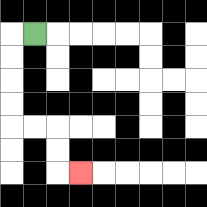{'start': '[1, 1]', 'end': '[3, 7]', 'path_directions': 'L,D,D,D,D,R,R,D,D,R', 'path_coordinates': '[[1, 1], [0, 1], [0, 2], [0, 3], [0, 4], [0, 5], [1, 5], [2, 5], [2, 6], [2, 7], [3, 7]]'}